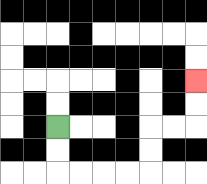{'start': '[2, 5]', 'end': '[8, 3]', 'path_directions': 'D,D,R,R,R,R,U,U,R,R,U,U', 'path_coordinates': '[[2, 5], [2, 6], [2, 7], [3, 7], [4, 7], [5, 7], [6, 7], [6, 6], [6, 5], [7, 5], [8, 5], [8, 4], [8, 3]]'}